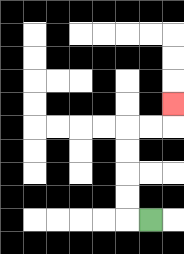{'start': '[6, 9]', 'end': '[7, 4]', 'path_directions': 'L,U,U,U,U,R,R,U', 'path_coordinates': '[[6, 9], [5, 9], [5, 8], [5, 7], [5, 6], [5, 5], [6, 5], [7, 5], [7, 4]]'}